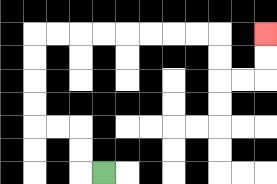{'start': '[4, 7]', 'end': '[11, 1]', 'path_directions': 'L,U,U,L,L,U,U,U,U,R,R,R,R,R,R,R,R,D,D,R,R,U,U', 'path_coordinates': '[[4, 7], [3, 7], [3, 6], [3, 5], [2, 5], [1, 5], [1, 4], [1, 3], [1, 2], [1, 1], [2, 1], [3, 1], [4, 1], [5, 1], [6, 1], [7, 1], [8, 1], [9, 1], [9, 2], [9, 3], [10, 3], [11, 3], [11, 2], [11, 1]]'}